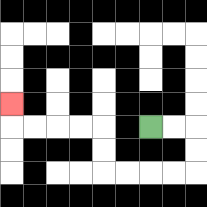{'start': '[6, 5]', 'end': '[0, 4]', 'path_directions': 'R,R,D,D,L,L,L,L,U,U,L,L,L,L,U', 'path_coordinates': '[[6, 5], [7, 5], [8, 5], [8, 6], [8, 7], [7, 7], [6, 7], [5, 7], [4, 7], [4, 6], [4, 5], [3, 5], [2, 5], [1, 5], [0, 5], [0, 4]]'}